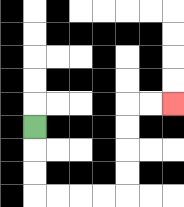{'start': '[1, 5]', 'end': '[7, 4]', 'path_directions': 'D,D,D,R,R,R,R,U,U,U,U,R,R', 'path_coordinates': '[[1, 5], [1, 6], [1, 7], [1, 8], [2, 8], [3, 8], [4, 8], [5, 8], [5, 7], [5, 6], [5, 5], [5, 4], [6, 4], [7, 4]]'}